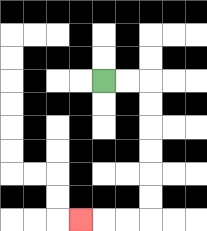{'start': '[4, 3]', 'end': '[3, 9]', 'path_directions': 'R,R,D,D,D,D,D,D,L,L,L', 'path_coordinates': '[[4, 3], [5, 3], [6, 3], [6, 4], [6, 5], [6, 6], [6, 7], [6, 8], [6, 9], [5, 9], [4, 9], [3, 9]]'}